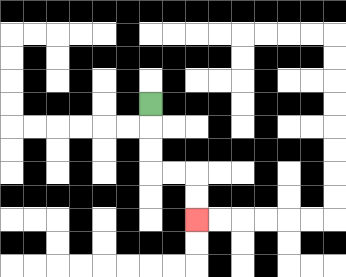{'start': '[6, 4]', 'end': '[8, 9]', 'path_directions': 'D,D,D,R,R,D,D', 'path_coordinates': '[[6, 4], [6, 5], [6, 6], [6, 7], [7, 7], [8, 7], [8, 8], [8, 9]]'}